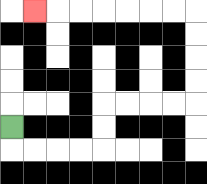{'start': '[0, 5]', 'end': '[1, 0]', 'path_directions': 'D,R,R,R,R,U,U,R,R,R,R,U,U,U,U,L,L,L,L,L,L,L', 'path_coordinates': '[[0, 5], [0, 6], [1, 6], [2, 6], [3, 6], [4, 6], [4, 5], [4, 4], [5, 4], [6, 4], [7, 4], [8, 4], [8, 3], [8, 2], [8, 1], [8, 0], [7, 0], [6, 0], [5, 0], [4, 0], [3, 0], [2, 0], [1, 0]]'}